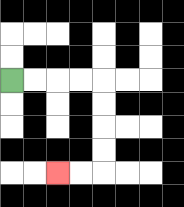{'start': '[0, 3]', 'end': '[2, 7]', 'path_directions': 'R,R,R,R,D,D,D,D,L,L', 'path_coordinates': '[[0, 3], [1, 3], [2, 3], [3, 3], [4, 3], [4, 4], [4, 5], [4, 6], [4, 7], [3, 7], [2, 7]]'}